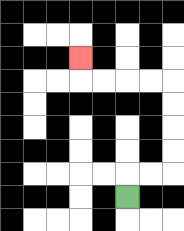{'start': '[5, 8]', 'end': '[3, 2]', 'path_directions': 'U,R,R,U,U,U,U,L,L,L,L,U', 'path_coordinates': '[[5, 8], [5, 7], [6, 7], [7, 7], [7, 6], [7, 5], [7, 4], [7, 3], [6, 3], [5, 3], [4, 3], [3, 3], [3, 2]]'}